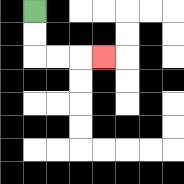{'start': '[1, 0]', 'end': '[4, 2]', 'path_directions': 'D,D,R,R,R', 'path_coordinates': '[[1, 0], [1, 1], [1, 2], [2, 2], [3, 2], [4, 2]]'}